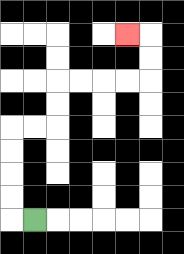{'start': '[1, 9]', 'end': '[5, 1]', 'path_directions': 'L,U,U,U,U,R,R,U,U,R,R,R,R,U,U,L', 'path_coordinates': '[[1, 9], [0, 9], [0, 8], [0, 7], [0, 6], [0, 5], [1, 5], [2, 5], [2, 4], [2, 3], [3, 3], [4, 3], [5, 3], [6, 3], [6, 2], [6, 1], [5, 1]]'}